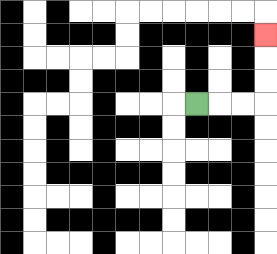{'start': '[8, 4]', 'end': '[11, 1]', 'path_directions': 'R,R,R,U,U,U', 'path_coordinates': '[[8, 4], [9, 4], [10, 4], [11, 4], [11, 3], [11, 2], [11, 1]]'}